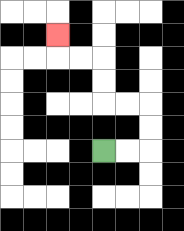{'start': '[4, 6]', 'end': '[2, 1]', 'path_directions': 'R,R,U,U,L,L,U,U,L,L,U', 'path_coordinates': '[[4, 6], [5, 6], [6, 6], [6, 5], [6, 4], [5, 4], [4, 4], [4, 3], [4, 2], [3, 2], [2, 2], [2, 1]]'}